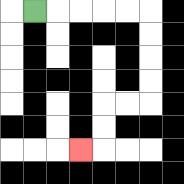{'start': '[1, 0]', 'end': '[3, 6]', 'path_directions': 'R,R,R,R,R,D,D,D,D,L,L,D,D,L', 'path_coordinates': '[[1, 0], [2, 0], [3, 0], [4, 0], [5, 0], [6, 0], [6, 1], [6, 2], [6, 3], [6, 4], [5, 4], [4, 4], [4, 5], [4, 6], [3, 6]]'}